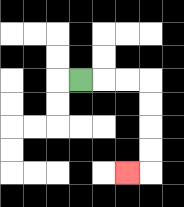{'start': '[3, 3]', 'end': '[5, 7]', 'path_directions': 'R,R,R,D,D,D,D,L', 'path_coordinates': '[[3, 3], [4, 3], [5, 3], [6, 3], [6, 4], [6, 5], [6, 6], [6, 7], [5, 7]]'}